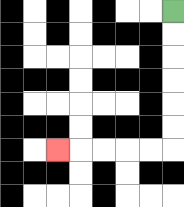{'start': '[7, 0]', 'end': '[2, 6]', 'path_directions': 'D,D,D,D,D,D,L,L,L,L,L', 'path_coordinates': '[[7, 0], [7, 1], [7, 2], [7, 3], [7, 4], [7, 5], [7, 6], [6, 6], [5, 6], [4, 6], [3, 6], [2, 6]]'}